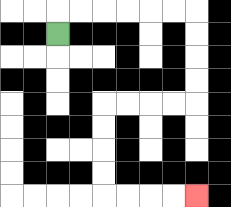{'start': '[2, 1]', 'end': '[8, 8]', 'path_directions': 'U,R,R,R,R,R,R,D,D,D,D,L,L,L,L,D,D,D,D,R,R,R,R', 'path_coordinates': '[[2, 1], [2, 0], [3, 0], [4, 0], [5, 0], [6, 0], [7, 0], [8, 0], [8, 1], [8, 2], [8, 3], [8, 4], [7, 4], [6, 4], [5, 4], [4, 4], [4, 5], [4, 6], [4, 7], [4, 8], [5, 8], [6, 8], [7, 8], [8, 8]]'}